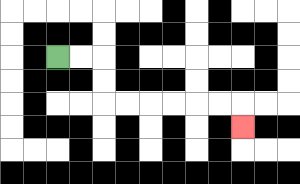{'start': '[2, 2]', 'end': '[10, 5]', 'path_directions': 'R,R,D,D,R,R,R,R,R,R,D', 'path_coordinates': '[[2, 2], [3, 2], [4, 2], [4, 3], [4, 4], [5, 4], [6, 4], [7, 4], [8, 4], [9, 4], [10, 4], [10, 5]]'}